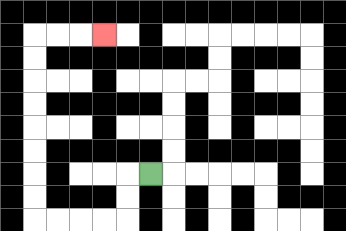{'start': '[6, 7]', 'end': '[4, 1]', 'path_directions': 'L,D,D,L,L,L,L,U,U,U,U,U,U,U,U,R,R,R', 'path_coordinates': '[[6, 7], [5, 7], [5, 8], [5, 9], [4, 9], [3, 9], [2, 9], [1, 9], [1, 8], [1, 7], [1, 6], [1, 5], [1, 4], [1, 3], [1, 2], [1, 1], [2, 1], [3, 1], [4, 1]]'}